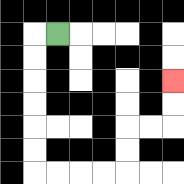{'start': '[2, 1]', 'end': '[7, 3]', 'path_directions': 'L,D,D,D,D,D,D,R,R,R,R,U,U,R,R,U,U', 'path_coordinates': '[[2, 1], [1, 1], [1, 2], [1, 3], [1, 4], [1, 5], [1, 6], [1, 7], [2, 7], [3, 7], [4, 7], [5, 7], [5, 6], [5, 5], [6, 5], [7, 5], [7, 4], [7, 3]]'}